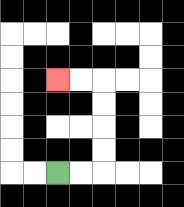{'start': '[2, 7]', 'end': '[2, 3]', 'path_directions': 'R,R,U,U,U,U,L,L', 'path_coordinates': '[[2, 7], [3, 7], [4, 7], [4, 6], [4, 5], [4, 4], [4, 3], [3, 3], [2, 3]]'}